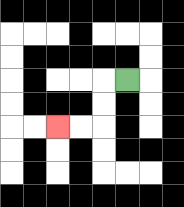{'start': '[5, 3]', 'end': '[2, 5]', 'path_directions': 'L,D,D,L,L', 'path_coordinates': '[[5, 3], [4, 3], [4, 4], [4, 5], [3, 5], [2, 5]]'}